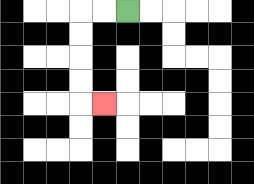{'start': '[5, 0]', 'end': '[4, 4]', 'path_directions': 'L,L,D,D,D,D,R', 'path_coordinates': '[[5, 0], [4, 0], [3, 0], [3, 1], [3, 2], [3, 3], [3, 4], [4, 4]]'}